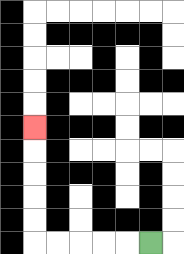{'start': '[6, 10]', 'end': '[1, 5]', 'path_directions': 'L,L,L,L,L,U,U,U,U,U', 'path_coordinates': '[[6, 10], [5, 10], [4, 10], [3, 10], [2, 10], [1, 10], [1, 9], [1, 8], [1, 7], [1, 6], [1, 5]]'}